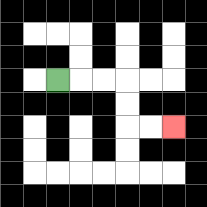{'start': '[2, 3]', 'end': '[7, 5]', 'path_directions': 'R,R,R,D,D,R,R', 'path_coordinates': '[[2, 3], [3, 3], [4, 3], [5, 3], [5, 4], [5, 5], [6, 5], [7, 5]]'}